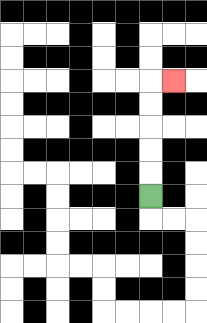{'start': '[6, 8]', 'end': '[7, 3]', 'path_directions': 'U,U,U,U,U,R', 'path_coordinates': '[[6, 8], [6, 7], [6, 6], [6, 5], [6, 4], [6, 3], [7, 3]]'}